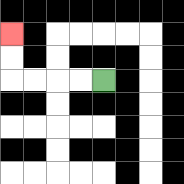{'start': '[4, 3]', 'end': '[0, 1]', 'path_directions': 'L,L,L,L,U,U', 'path_coordinates': '[[4, 3], [3, 3], [2, 3], [1, 3], [0, 3], [0, 2], [0, 1]]'}